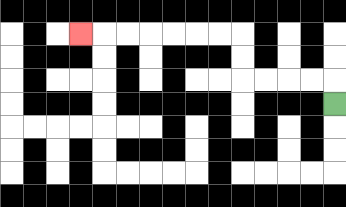{'start': '[14, 4]', 'end': '[3, 1]', 'path_directions': 'U,L,L,L,L,U,U,L,L,L,L,L,L,L', 'path_coordinates': '[[14, 4], [14, 3], [13, 3], [12, 3], [11, 3], [10, 3], [10, 2], [10, 1], [9, 1], [8, 1], [7, 1], [6, 1], [5, 1], [4, 1], [3, 1]]'}